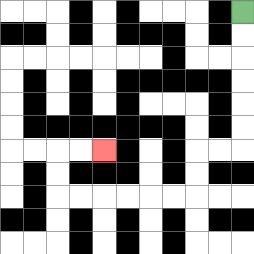{'start': '[10, 0]', 'end': '[4, 6]', 'path_directions': 'D,D,D,D,D,D,L,L,D,D,L,L,L,L,L,L,U,U,R,R', 'path_coordinates': '[[10, 0], [10, 1], [10, 2], [10, 3], [10, 4], [10, 5], [10, 6], [9, 6], [8, 6], [8, 7], [8, 8], [7, 8], [6, 8], [5, 8], [4, 8], [3, 8], [2, 8], [2, 7], [2, 6], [3, 6], [4, 6]]'}